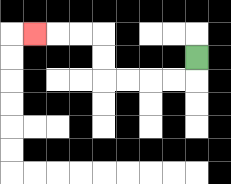{'start': '[8, 2]', 'end': '[1, 1]', 'path_directions': 'D,L,L,L,L,U,U,L,L,L', 'path_coordinates': '[[8, 2], [8, 3], [7, 3], [6, 3], [5, 3], [4, 3], [4, 2], [4, 1], [3, 1], [2, 1], [1, 1]]'}